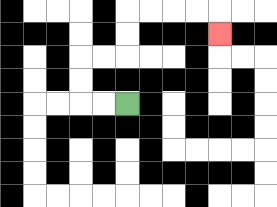{'start': '[5, 4]', 'end': '[9, 1]', 'path_directions': 'L,L,U,U,R,R,U,U,R,R,R,R,D', 'path_coordinates': '[[5, 4], [4, 4], [3, 4], [3, 3], [3, 2], [4, 2], [5, 2], [5, 1], [5, 0], [6, 0], [7, 0], [8, 0], [9, 0], [9, 1]]'}